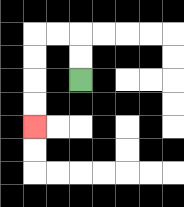{'start': '[3, 3]', 'end': '[1, 5]', 'path_directions': 'U,U,L,L,D,D,D,D', 'path_coordinates': '[[3, 3], [3, 2], [3, 1], [2, 1], [1, 1], [1, 2], [1, 3], [1, 4], [1, 5]]'}